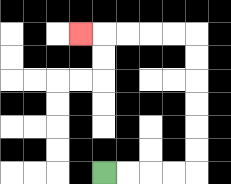{'start': '[4, 7]', 'end': '[3, 1]', 'path_directions': 'R,R,R,R,U,U,U,U,U,U,L,L,L,L,L', 'path_coordinates': '[[4, 7], [5, 7], [6, 7], [7, 7], [8, 7], [8, 6], [8, 5], [8, 4], [8, 3], [8, 2], [8, 1], [7, 1], [6, 1], [5, 1], [4, 1], [3, 1]]'}